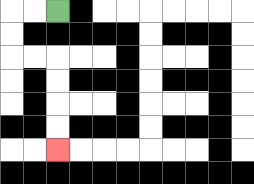{'start': '[2, 0]', 'end': '[2, 6]', 'path_directions': 'L,L,D,D,R,R,D,D,D,D', 'path_coordinates': '[[2, 0], [1, 0], [0, 0], [0, 1], [0, 2], [1, 2], [2, 2], [2, 3], [2, 4], [2, 5], [2, 6]]'}